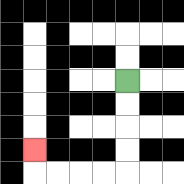{'start': '[5, 3]', 'end': '[1, 6]', 'path_directions': 'D,D,D,D,L,L,L,L,U', 'path_coordinates': '[[5, 3], [5, 4], [5, 5], [5, 6], [5, 7], [4, 7], [3, 7], [2, 7], [1, 7], [1, 6]]'}